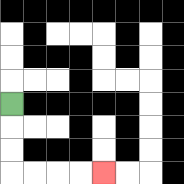{'start': '[0, 4]', 'end': '[4, 7]', 'path_directions': 'D,D,D,R,R,R,R', 'path_coordinates': '[[0, 4], [0, 5], [0, 6], [0, 7], [1, 7], [2, 7], [3, 7], [4, 7]]'}